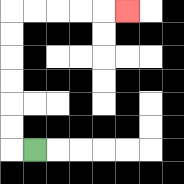{'start': '[1, 6]', 'end': '[5, 0]', 'path_directions': 'L,U,U,U,U,U,U,R,R,R,R,R', 'path_coordinates': '[[1, 6], [0, 6], [0, 5], [0, 4], [0, 3], [0, 2], [0, 1], [0, 0], [1, 0], [2, 0], [3, 0], [4, 0], [5, 0]]'}